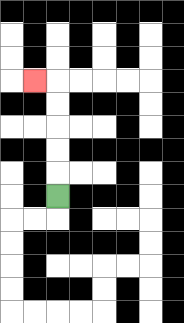{'start': '[2, 8]', 'end': '[1, 3]', 'path_directions': 'U,U,U,U,U,L', 'path_coordinates': '[[2, 8], [2, 7], [2, 6], [2, 5], [2, 4], [2, 3], [1, 3]]'}